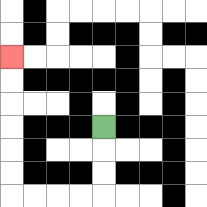{'start': '[4, 5]', 'end': '[0, 2]', 'path_directions': 'D,D,D,L,L,L,L,U,U,U,U,U,U', 'path_coordinates': '[[4, 5], [4, 6], [4, 7], [4, 8], [3, 8], [2, 8], [1, 8], [0, 8], [0, 7], [0, 6], [0, 5], [0, 4], [0, 3], [0, 2]]'}